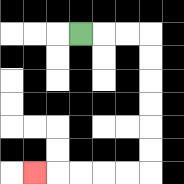{'start': '[3, 1]', 'end': '[1, 7]', 'path_directions': 'R,R,R,D,D,D,D,D,D,L,L,L,L,L', 'path_coordinates': '[[3, 1], [4, 1], [5, 1], [6, 1], [6, 2], [6, 3], [6, 4], [6, 5], [6, 6], [6, 7], [5, 7], [4, 7], [3, 7], [2, 7], [1, 7]]'}